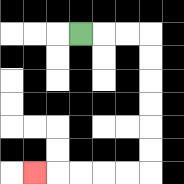{'start': '[3, 1]', 'end': '[1, 7]', 'path_directions': 'R,R,R,D,D,D,D,D,D,L,L,L,L,L', 'path_coordinates': '[[3, 1], [4, 1], [5, 1], [6, 1], [6, 2], [6, 3], [6, 4], [6, 5], [6, 6], [6, 7], [5, 7], [4, 7], [3, 7], [2, 7], [1, 7]]'}